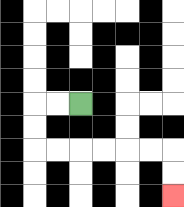{'start': '[3, 4]', 'end': '[7, 8]', 'path_directions': 'L,L,D,D,R,R,R,R,R,R,D,D', 'path_coordinates': '[[3, 4], [2, 4], [1, 4], [1, 5], [1, 6], [2, 6], [3, 6], [4, 6], [5, 6], [6, 6], [7, 6], [7, 7], [7, 8]]'}